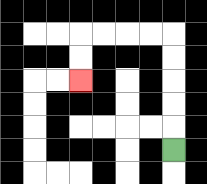{'start': '[7, 6]', 'end': '[3, 3]', 'path_directions': 'U,U,U,U,U,L,L,L,L,D,D', 'path_coordinates': '[[7, 6], [7, 5], [7, 4], [7, 3], [7, 2], [7, 1], [6, 1], [5, 1], [4, 1], [3, 1], [3, 2], [3, 3]]'}